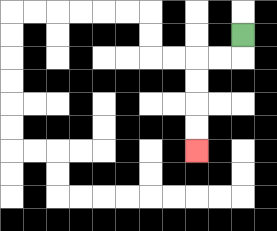{'start': '[10, 1]', 'end': '[8, 6]', 'path_directions': 'D,L,L,D,D,D,D', 'path_coordinates': '[[10, 1], [10, 2], [9, 2], [8, 2], [8, 3], [8, 4], [8, 5], [8, 6]]'}